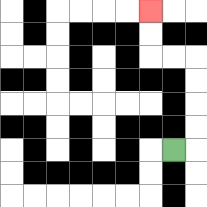{'start': '[7, 6]', 'end': '[6, 0]', 'path_directions': 'R,U,U,U,U,L,L,U,U', 'path_coordinates': '[[7, 6], [8, 6], [8, 5], [8, 4], [8, 3], [8, 2], [7, 2], [6, 2], [6, 1], [6, 0]]'}